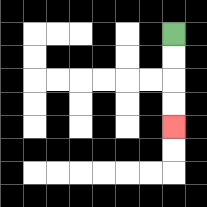{'start': '[7, 1]', 'end': '[7, 5]', 'path_directions': 'D,D,D,D', 'path_coordinates': '[[7, 1], [7, 2], [7, 3], [7, 4], [7, 5]]'}